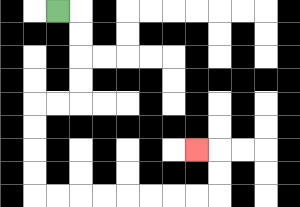{'start': '[2, 0]', 'end': '[8, 6]', 'path_directions': 'R,D,D,D,D,L,L,D,D,D,D,R,R,R,R,R,R,R,R,U,U,L', 'path_coordinates': '[[2, 0], [3, 0], [3, 1], [3, 2], [3, 3], [3, 4], [2, 4], [1, 4], [1, 5], [1, 6], [1, 7], [1, 8], [2, 8], [3, 8], [4, 8], [5, 8], [6, 8], [7, 8], [8, 8], [9, 8], [9, 7], [9, 6], [8, 6]]'}